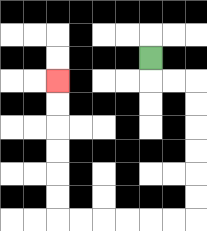{'start': '[6, 2]', 'end': '[2, 3]', 'path_directions': 'D,R,R,D,D,D,D,D,D,L,L,L,L,L,L,U,U,U,U,U,U', 'path_coordinates': '[[6, 2], [6, 3], [7, 3], [8, 3], [8, 4], [8, 5], [8, 6], [8, 7], [8, 8], [8, 9], [7, 9], [6, 9], [5, 9], [4, 9], [3, 9], [2, 9], [2, 8], [2, 7], [2, 6], [2, 5], [2, 4], [2, 3]]'}